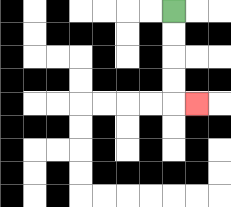{'start': '[7, 0]', 'end': '[8, 4]', 'path_directions': 'D,D,D,D,R', 'path_coordinates': '[[7, 0], [7, 1], [7, 2], [7, 3], [7, 4], [8, 4]]'}